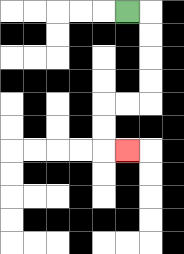{'start': '[5, 0]', 'end': '[5, 6]', 'path_directions': 'R,D,D,D,D,L,L,D,D,R', 'path_coordinates': '[[5, 0], [6, 0], [6, 1], [6, 2], [6, 3], [6, 4], [5, 4], [4, 4], [4, 5], [4, 6], [5, 6]]'}